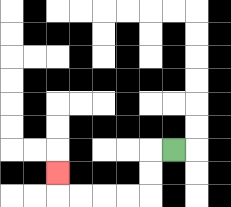{'start': '[7, 6]', 'end': '[2, 7]', 'path_directions': 'L,D,D,L,L,L,L,U', 'path_coordinates': '[[7, 6], [6, 6], [6, 7], [6, 8], [5, 8], [4, 8], [3, 8], [2, 8], [2, 7]]'}